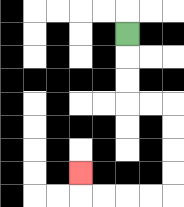{'start': '[5, 1]', 'end': '[3, 7]', 'path_directions': 'D,D,D,R,R,D,D,D,D,L,L,L,L,U', 'path_coordinates': '[[5, 1], [5, 2], [5, 3], [5, 4], [6, 4], [7, 4], [7, 5], [7, 6], [7, 7], [7, 8], [6, 8], [5, 8], [4, 8], [3, 8], [3, 7]]'}